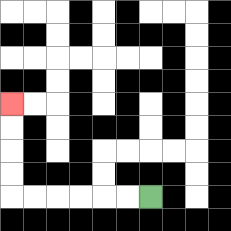{'start': '[6, 8]', 'end': '[0, 4]', 'path_directions': 'L,L,L,L,L,L,U,U,U,U', 'path_coordinates': '[[6, 8], [5, 8], [4, 8], [3, 8], [2, 8], [1, 8], [0, 8], [0, 7], [0, 6], [0, 5], [0, 4]]'}